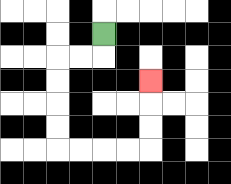{'start': '[4, 1]', 'end': '[6, 3]', 'path_directions': 'D,L,L,D,D,D,D,R,R,R,R,U,U,U', 'path_coordinates': '[[4, 1], [4, 2], [3, 2], [2, 2], [2, 3], [2, 4], [2, 5], [2, 6], [3, 6], [4, 6], [5, 6], [6, 6], [6, 5], [6, 4], [6, 3]]'}